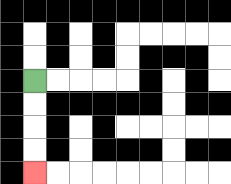{'start': '[1, 3]', 'end': '[1, 7]', 'path_directions': 'D,D,D,D', 'path_coordinates': '[[1, 3], [1, 4], [1, 5], [1, 6], [1, 7]]'}